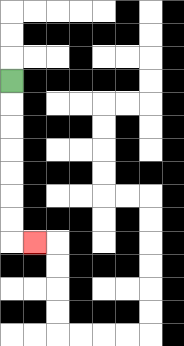{'start': '[0, 3]', 'end': '[1, 10]', 'path_directions': 'D,D,D,D,D,D,D,R', 'path_coordinates': '[[0, 3], [0, 4], [0, 5], [0, 6], [0, 7], [0, 8], [0, 9], [0, 10], [1, 10]]'}